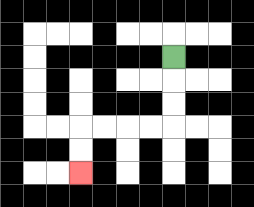{'start': '[7, 2]', 'end': '[3, 7]', 'path_directions': 'D,D,D,L,L,L,L,D,D', 'path_coordinates': '[[7, 2], [7, 3], [7, 4], [7, 5], [6, 5], [5, 5], [4, 5], [3, 5], [3, 6], [3, 7]]'}